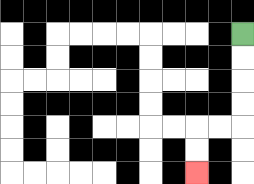{'start': '[10, 1]', 'end': '[8, 7]', 'path_directions': 'D,D,D,D,L,L,D,D', 'path_coordinates': '[[10, 1], [10, 2], [10, 3], [10, 4], [10, 5], [9, 5], [8, 5], [8, 6], [8, 7]]'}